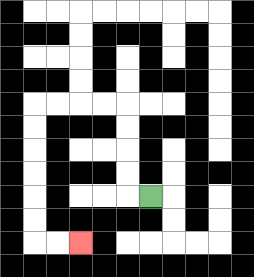{'start': '[6, 8]', 'end': '[3, 10]', 'path_directions': 'L,U,U,U,U,L,L,L,L,D,D,D,D,D,D,R,R', 'path_coordinates': '[[6, 8], [5, 8], [5, 7], [5, 6], [5, 5], [5, 4], [4, 4], [3, 4], [2, 4], [1, 4], [1, 5], [1, 6], [1, 7], [1, 8], [1, 9], [1, 10], [2, 10], [3, 10]]'}